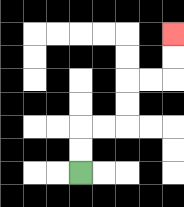{'start': '[3, 7]', 'end': '[7, 1]', 'path_directions': 'U,U,R,R,U,U,R,R,U,U', 'path_coordinates': '[[3, 7], [3, 6], [3, 5], [4, 5], [5, 5], [5, 4], [5, 3], [6, 3], [7, 3], [7, 2], [7, 1]]'}